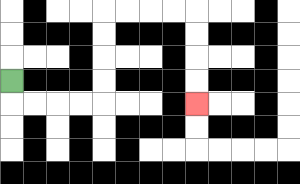{'start': '[0, 3]', 'end': '[8, 4]', 'path_directions': 'D,R,R,R,R,U,U,U,U,R,R,R,R,D,D,D,D', 'path_coordinates': '[[0, 3], [0, 4], [1, 4], [2, 4], [3, 4], [4, 4], [4, 3], [4, 2], [4, 1], [4, 0], [5, 0], [6, 0], [7, 0], [8, 0], [8, 1], [8, 2], [8, 3], [8, 4]]'}